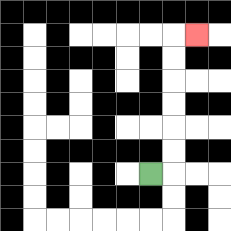{'start': '[6, 7]', 'end': '[8, 1]', 'path_directions': 'R,U,U,U,U,U,U,R', 'path_coordinates': '[[6, 7], [7, 7], [7, 6], [7, 5], [7, 4], [7, 3], [7, 2], [7, 1], [8, 1]]'}